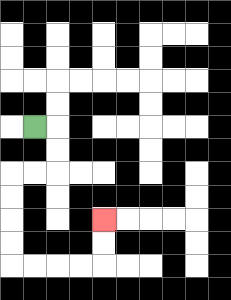{'start': '[1, 5]', 'end': '[4, 9]', 'path_directions': 'R,D,D,L,L,D,D,D,D,R,R,R,R,U,U', 'path_coordinates': '[[1, 5], [2, 5], [2, 6], [2, 7], [1, 7], [0, 7], [0, 8], [0, 9], [0, 10], [0, 11], [1, 11], [2, 11], [3, 11], [4, 11], [4, 10], [4, 9]]'}